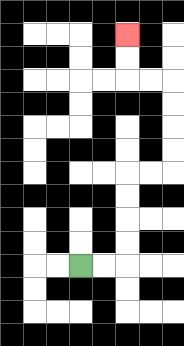{'start': '[3, 11]', 'end': '[5, 1]', 'path_directions': 'R,R,U,U,U,U,R,R,U,U,U,U,L,L,U,U', 'path_coordinates': '[[3, 11], [4, 11], [5, 11], [5, 10], [5, 9], [5, 8], [5, 7], [6, 7], [7, 7], [7, 6], [7, 5], [7, 4], [7, 3], [6, 3], [5, 3], [5, 2], [5, 1]]'}